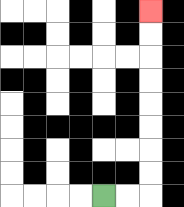{'start': '[4, 8]', 'end': '[6, 0]', 'path_directions': 'R,R,U,U,U,U,U,U,U,U', 'path_coordinates': '[[4, 8], [5, 8], [6, 8], [6, 7], [6, 6], [6, 5], [6, 4], [6, 3], [6, 2], [6, 1], [6, 0]]'}